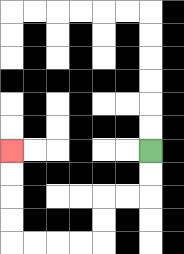{'start': '[6, 6]', 'end': '[0, 6]', 'path_directions': 'D,D,L,L,D,D,L,L,L,L,U,U,U,U', 'path_coordinates': '[[6, 6], [6, 7], [6, 8], [5, 8], [4, 8], [4, 9], [4, 10], [3, 10], [2, 10], [1, 10], [0, 10], [0, 9], [0, 8], [0, 7], [0, 6]]'}